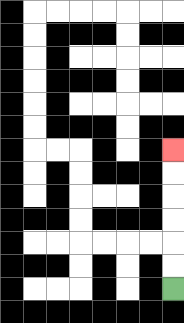{'start': '[7, 12]', 'end': '[7, 6]', 'path_directions': 'U,U,U,U,U,U', 'path_coordinates': '[[7, 12], [7, 11], [7, 10], [7, 9], [7, 8], [7, 7], [7, 6]]'}